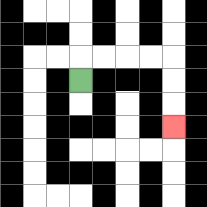{'start': '[3, 3]', 'end': '[7, 5]', 'path_directions': 'U,R,R,R,R,D,D,D', 'path_coordinates': '[[3, 3], [3, 2], [4, 2], [5, 2], [6, 2], [7, 2], [7, 3], [7, 4], [7, 5]]'}